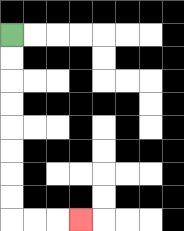{'start': '[0, 1]', 'end': '[3, 9]', 'path_directions': 'D,D,D,D,D,D,D,D,R,R,R', 'path_coordinates': '[[0, 1], [0, 2], [0, 3], [0, 4], [0, 5], [0, 6], [0, 7], [0, 8], [0, 9], [1, 9], [2, 9], [3, 9]]'}